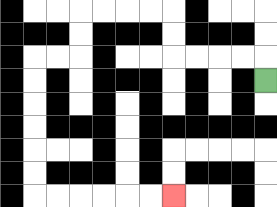{'start': '[11, 3]', 'end': '[7, 8]', 'path_directions': 'U,L,L,L,L,U,U,L,L,L,L,D,D,L,L,D,D,D,D,D,D,R,R,R,R,R,R', 'path_coordinates': '[[11, 3], [11, 2], [10, 2], [9, 2], [8, 2], [7, 2], [7, 1], [7, 0], [6, 0], [5, 0], [4, 0], [3, 0], [3, 1], [3, 2], [2, 2], [1, 2], [1, 3], [1, 4], [1, 5], [1, 6], [1, 7], [1, 8], [2, 8], [3, 8], [4, 8], [5, 8], [6, 8], [7, 8]]'}